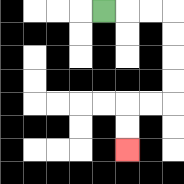{'start': '[4, 0]', 'end': '[5, 6]', 'path_directions': 'R,R,R,D,D,D,D,L,L,D,D', 'path_coordinates': '[[4, 0], [5, 0], [6, 0], [7, 0], [7, 1], [7, 2], [7, 3], [7, 4], [6, 4], [5, 4], [5, 5], [5, 6]]'}